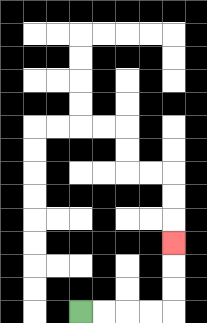{'start': '[3, 13]', 'end': '[7, 10]', 'path_directions': 'R,R,R,R,U,U,U', 'path_coordinates': '[[3, 13], [4, 13], [5, 13], [6, 13], [7, 13], [7, 12], [7, 11], [7, 10]]'}